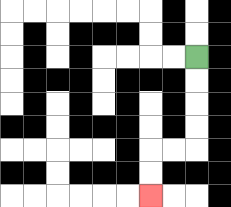{'start': '[8, 2]', 'end': '[6, 8]', 'path_directions': 'D,D,D,D,L,L,D,D', 'path_coordinates': '[[8, 2], [8, 3], [8, 4], [8, 5], [8, 6], [7, 6], [6, 6], [6, 7], [6, 8]]'}